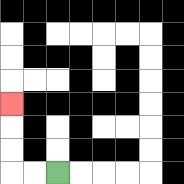{'start': '[2, 7]', 'end': '[0, 4]', 'path_directions': 'L,L,U,U,U', 'path_coordinates': '[[2, 7], [1, 7], [0, 7], [0, 6], [0, 5], [0, 4]]'}